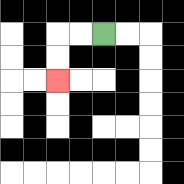{'start': '[4, 1]', 'end': '[2, 3]', 'path_directions': 'L,L,D,D', 'path_coordinates': '[[4, 1], [3, 1], [2, 1], [2, 2], [2, 3]]'}